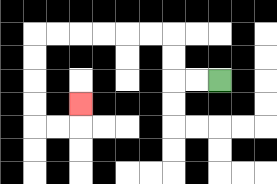{'start': '[9, 3]', 'end': '[3, 4]', 'path_directions': 'L,L,U,U,L,L,L,L,L,L,D,D,D,D,R,R,U', 'path_coordinates': '[[9, 3], [8, 3], [7, 3], [7, 2], [7, 1], [6, 1], [5, 1], [4, 1], [3, 1], [2, 1], [1, 1], [1, 2], [1, 3], [1, 4], [1, 5], [2, 5], [3, 5], [3, 4]]'}